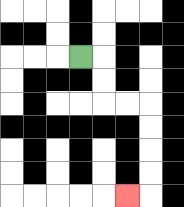{'start': '[3, 2]', 'end': '[5, 8]', 'path_directions': 'R,D,D,R,R,D,D,D,D,L', 'path_coordinates': '[[3, 2], [4, 2], [4, 3], [4, 4], [5, 4], [6, 4], [6, 5], [6, 6], [6, 7], [6, 8], [5, 8]]'}